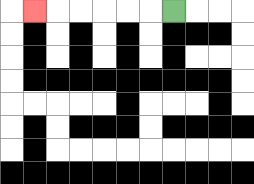{'start': '[7, 0]', 'end': '[1, 0]', 'path_directions': 'L,L,L,L,L,L', 'path_coordinates': '[[7, 0], [6, 0], [5, 0], [4, 0], [3, 0], [2, 0], [1, 0]]'}